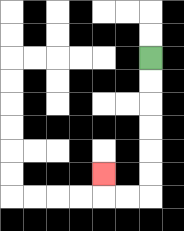{'start': '[6, 2]', 'end': '[4, 7]', 'path_directions': 'D,D,D,D,D,D,L,L,U', 'path_coordinates': '[[6, 2], [6, 3], [6, 4], [6, 5], [6, 6], [6, 7], [6, 8], [5, 8], [4, 8], [4, 7]]'}